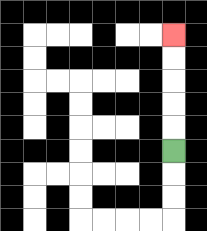{'start': '[7, 6]', 'end': '[7, 1]', 'path_directions': 'U,U,U,U,U', 'path_coordinates': '[[7, 6], [7, 5], [7, 4], [7, 3], [7, 2], [7, 1]]'}